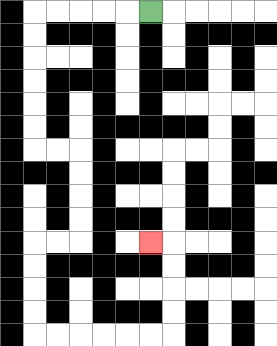{'start': '[6, 0]', 'end': '[6, 10]', 'path_directions': 'L,L,L,L,L,D,D,D,D,D,D,R,R,D,D,D,D,L,L,D,D,D,D,R,R,R,R,R,R,U,U,U,U,L', 'path_coordinates': '[[6, 0], [5, 0], [4, 0], [3, 0], [2, 0], [1, 0], [1, 1], [1, 2], [1, 3], [1, 4], [1, 5], [1, 6], [2, 6], [3, 6], [3, 7], [3, 8], [3, 9], [3, 10], [2, 10], [1, 10], [1, 11], [1, 12], [1, 13], [1, 14], [2, 14], [3, 14], [4, 14], [5, 14], [6, 14], [7, 14], [7, 13], [7, 12], [7, 11], [7, 10], [6, 10]]'}